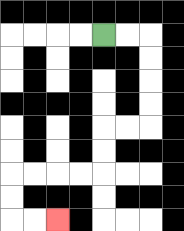{'start': '[4, 1]', 'end': '[2, 9]', 'path_directions': 'R,R,D,D,D,D,L,L,D,D,L,L,L,L,D,D,R,R', 'path_coordinates': '[[4, 1], [5, 1], [6, 1], [6, 2], [6, 3], [6, 4], [6, 5], [5, 5], [4, 5], [4, 6], [4, 7], [3, 7], [2, 7], [1, 7], [0, 7], [0, 8], [0, 9], [1, 9], [2, 9]]'}